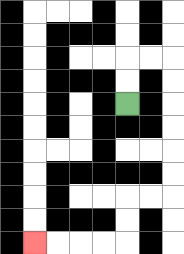{'start': '[5, 4]', 'end': '[1, 10]', 'path_directions': 'U,U,R,R,D,D,D,D,D,D,L,L,D,D,L,L,L,L', 'path_coordinates': '[[5, 4], [5, 3], [5, 2], [6, 2], [7, 2], [7, 3], [7, 4], [7, 5], [7, 6], [7, 7], [7, 8], [6, 8], [5, 8], [5, 9], [5, 10], [4, 10], [3, 10], [2, 10], [1, 10]]'}